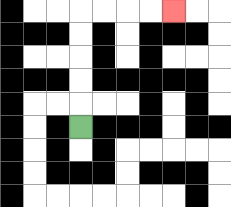{'start': '[3, 5]', 'end': '[7, 0]', 'path_directions': 'U,U,U,U,U,R,R,R,R', 'path_coordinates': '[[3, 5], [3, 4], [3, 3], [3, 2], [3, 1], [3, 0], [4, 0], [5, 0], [6, 0], [7, 0]]'}